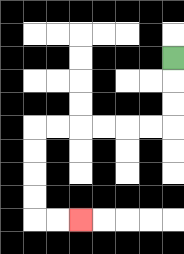{'start': '[7, 2]', 'end': '[3, 9]', 'path_directions': 'D,D,D,L,L,L,L,L,L,D,D,D,D,R,R', 'path_coordinates': '[[7, 2], [7, 3], [7, 4], [7, 5], [6, 5], [5, 5], [4, 5], [3, 5], [2, 5], [1, 5], [1, 6], [1, 7], [1, 8], [1, 9], [2, 9], [3, 9]]'}